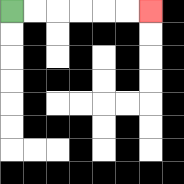{'start': '[0, 0]', 'end': '[6, 0]', 'path_directions': 'R,R,R,R,R,R', 'path_coordinates': '[[0, 0], [1, 0], [2, 0], [3, 0], [4, 0], [5, 0], [6, 0]]'}